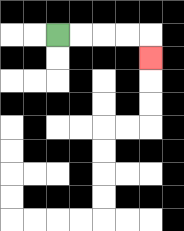{'start': '[2, 1]', 'end': '[6, 2]', 'path_directions': 'R,R,R,R,D', 'path_coordinates': '[[2, 1], [3, 1], [4, 1], [5, 1], [6, 1], [6, 2]]'}